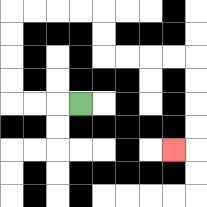{'start': '[3, 4]', 'end': '[7, 6]', 'path_directions': 'L,L,L,U,U,U,U,R,R,R,R,D,D,R,R,R,R,D,D,D,D,L', 'path_coordinates': '[[3, 4], [2, 4], [1, 4], [0, 4], [0, 3], [0, 2], [0, 1], [0, 0], [1, 0], [2, 0], [3, 0], [4, 0], [4, 1], [4, 2], [5, 2], [6, 2], [7, 2], [8, 2], [8, 3], [8, 4], [8, 5], [8, 6], [7, 6]]'}